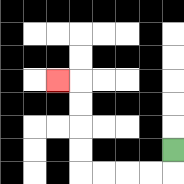{'start': '[7, 6]', 'end': '[2, 3]', 'path_directions': 'D,L,L,L,L,U,U,U,U,L', 'path_coordinates': '[[7, 6], [7, 7], [6, 7], [5, 7], [4, 7], [3, 7], [3, 6], [3, 5], [3, 4], [3, 3], [2, 3]]'}